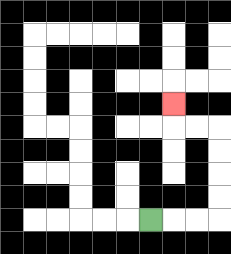{'start': '[6, 9]', 'end': '[7, 4]', 'path_directions': 'R,R,R,U,U,U,U,L,L,U', 'path_coordinates': '[[6, 9], [7, 9], [8, 9], [9, 9], [9, 8], [9, 7], [9, 6], [9, 5], [8, 5], [7, 5], [7, 4]]'}